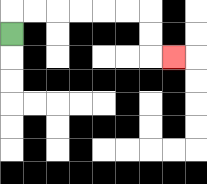{'start': '[0, 1]', 'end': '[7, 2]', 'path_directions': 'U,R,R,R,R,R,R,D,D,R', 'path_coordinates': '[[0, 1], [0, 0], [1, 0], [2, 0], [3, 0], [4, 0], [5, 0], [6, 0], [6, 1], [6, 2], [7, 2]]'}